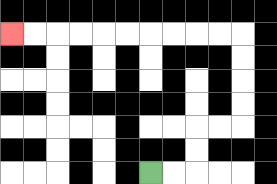{'start': '[6, 7]', 'end': '[0, 1]', 'path_directions': 'R,R,U,U,R,R,U,U,U,U,L,L,L,L,L,L,L,L,L,L', 'path_coordinates': '[[6, 7], [7, 7], [8, 7], [8, 6], [8, 5], [9, 5], [10, 5], [10, 4], [10, 3], [10, 2], [10, 1], [9, 1], [8, 1], [7, 1], [6, 1], [5, 1], [4, 1], [3, 1], [2, 1], [1, 1], [0, 1]]'}